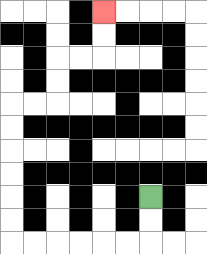{'start': '[6, 8]', 'end': '[4, 0]', 'path_directions': 'D,D,L,L,L,L,L,L,U,U,U,U,U,U,R,R,U,U,R,R,U,U', 'path_coordinates': '[[6, 8], [6, 9], [6, 10], [5, 10], [4, 10], [3, 10], [2, 10], [1, 10], [0, 10], [0, 9], [0, 8], [0, 7], [0, 6], [0, 5], [0, 4], [1, 4], [2, 4], [2, 3], [2, 2], [3, 2], [4, 2], [4, 1], [4, 0]]'}